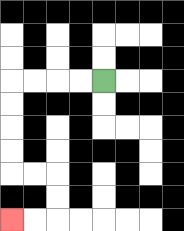{'start': '[4, 3]', 'end': '[0, 9]', 'path_directions': 'L,L,L,L,D,D,D,D,R,R,D,D,L,L', 'path_coordinates': '[[4, 3], [3, 3], [2, 3], [1, 3], [0, 3], [0, 4], [0, 5], [0, 6], [0, 7], [1, 7], [2, 7], [2, 8], [2, 9], [1, 9], [0, 9]]'}